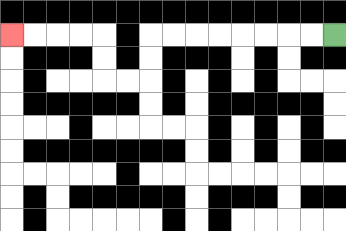{'start': '[14, 1]', 'end': '[0, 1]', 'path_directions': 'L,L,L,L,L,L,L,L,D,D,L,L,U,U,L,L,L,L', 'path_coordinates': '[[14, 1], [13, 1], [12, 1], [11, 1], [10, 1], [9, 1], [8, 1], [7, 1], [6, 1], [6, 2], [6, 3], [5, 3], [4, 3], [4, 2], [4, 1], [3, 1], [2, 1], [1, 1], [0, 1]]'}